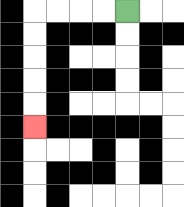{'start': '[5, 0]', 'end': '[1, 5]', 'path_directions': 'L,L,L,L,D,D,D,D,D', 'path_coordinates': '[[5, 0], [4, 0], [3, 0], [2, 0], [1, 0], [1, 1], [1, 2], [1, 3], [1, 4], [1, 5]]'}